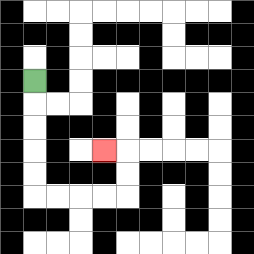{'start': '[1, 3]', 'end': '[4, 6]', 'path_directions': 'D,D,D,D,D,R,R,R,R,U,U,L', 'path_coordinates': '[[1, 3], [1, 4], [1, 5], [1, 6], [1, 7], [1, 8], [2, 8], [3, 8], [4, 8], [5, 8], [5, 7], [5, 6], [4, 6]]'}